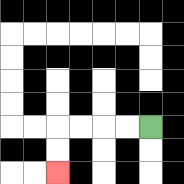{'start': '[6, 5]', 'end': '[2, 7]', 'path_directions': 'L,L,L,L,D,D', 'path_coordinates': '[[6, 5], [5, 5], [4, 5], [3, 5], [2, 5], [2, 6], [2, 7]]'}